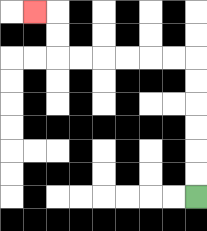{'start': '[8, 8]', 'end': '[1, 0]', 'path_directions': 'U,U,U,U,U,U,L,L,L,L,L,L,U,U,L', 'path_coordinates': '[[8, 8], [8, 7], [8, 6], [8, 5], [8, 4], [8, 3], [8, 2], [7, 2], [6, 2], [5, 2], [4, 2], [3, 2], [2, 2], [2, 1], [2, 0], [1, 0]]'}